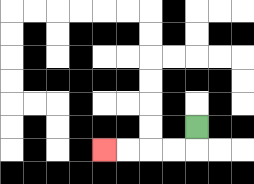{'start': '[8, 5]', 'end': '[4, 6]', 'path_directions': 'D,L,L,L,L', 'path_coordinates': '[[8, 5], [8, 6], [7, 6], [6, 6], [5, 6], [4, 6]]'}